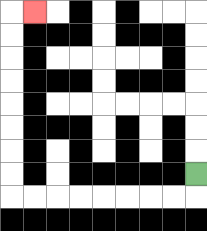{'start': '[8, 7]', 'end': '[1, 0]', 'path_directions': 'D,L,L,L,L,L,L,L,L,U,U,U,U,U,U,U,U,R', 'path_coordinates': '[[8, 7], [8, 8], [7, 8], [6, 8], [5, 8], [4, 8], [3, 8], [2, 8], [1, 8], [0, 8], [0, 7], [0, 6], [0, 5], [0, 4], [0, 3], [0, 2], [0, 1], [0, 0], [1, 0]]'}